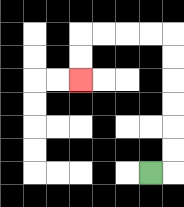{'start': '[6, 7]', 'end': '[3, 3]', 'path_directions': 'R,U,U,U,U,U,U,L,L,L,L,D,D', 'path_coordinates': '[[6, 7], [7, 7], [7, 6], [7, 5], [7, 4], [7, 3], [7, 2], [7, 1], [6, 1], [5, 1], [4, 1], [3, 1], [3, 2], [3, 3]]'}